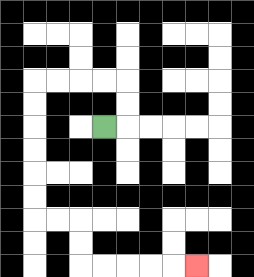{'start': '[4, 5]', 'end': '[8, 11]', 'path_directions': 'R,U,U,L,L,L,L,D,D,D,D,D,D,R,R,D,D,R,R,R,R,R', 'path_coordinates': '[[4, 5], [5, 5], [5, 4], [5, 3], [4, 3], [3, 3], [2, 3], [1, 3], [1, 4], [1, 5], [1, 6], [1, 7], [1, 8], [1, 9], [2, 9], [3, 9], [3, 10], [3, 11], [4, 11], [5, 11], [6, 11], [7, 11], [8, 11]]'}